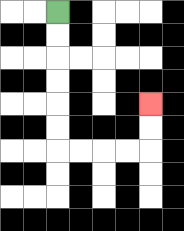{'start': '[2, 0]', 'end': '[6, 4]', 'path_directions': 'D,D,D,D,D,D,R,R,R,R,U,U', 'path_coordinates': '[[2, 0], [2, 1], [2, 2], [2, 3], [2, 4], [2, 5], [2, 6], [3, 6], [4, 6], [5, 6], [6, 6], [6, 5], [6, 4]]'}